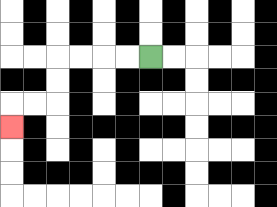{'start': '[6, 2]', 'end': '[0, 5]', 'path_directions': 'L,L,L,L,D,D,L,L,D', 'path_coordinates': '[[6, 2], [5, 2], [4, 2], [3, 2], [2, 2], [2, 3], [2, 4], [1, 4], [0, 4], [0, 5]]'}